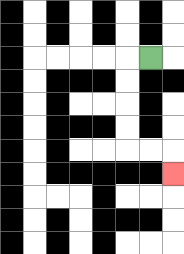{'start': '[6, 2]', 'end': '[7, 7]', 'path_directions': 'L,D,D,D,D,R,R,D', 'path_coordinates': '[[6, 2], [5, 2], [5, 3], [5, 4], [5, 5], [5, 6], [6, 6], [7, 6], [7, 7]]'}